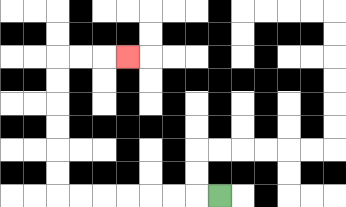{'start': '[9, 8]', 'end': '[5, 2]', 'path_directions': 'L,L,L,L,L,L,L,U,U,U,U,U,U,R,R,R', 'path_coordinates': '[[9, 8], [8, 8], [7, 8], [6, 8], [5, 8], [4, 8], [3, 8], [2, 8], [2, 7], [2, 6], [2, 5], [2, 4], [2, 3], [2, 2], [3, 2], [4, 2], [5, 2]]'}